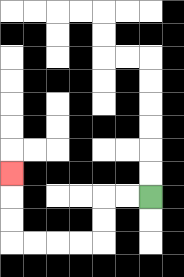{'start': '[6, 8]', 'end': '[0, 7]', 'path_directions': 'L,L,D,D,L,L,L,L,U,U,U', 'path_coordinates': '[[6, 8], [5, 8], [4, 8], [4, 9], [4, 10], [3, 10], [2, 10], [1, 10], [0, 10], [0, 9], [0, 8], [0, 7]]'}